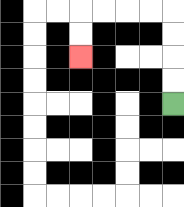{'start': '[7, 4]', 'end': '[3, 2]', 'path_directions': 'U,U,U,U,L,L,L,L,D,D', 'path_coordinates': '[[7, 4], [7, 3], [7, 2], [7, 1], [7, 0], [6, 0], [5, 0], [4, 0], [3, 0], [3, 1], [3, 2]]'}